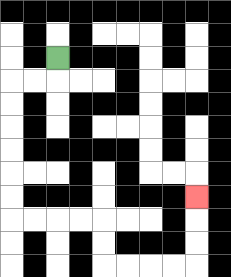{'start': '[2, 2]', 'end': '[8, 8]', 'path_directions': 'D,L,L,D,D,D,D,D,D,R,R,R,R,D,D,R,R,R,R,U,U,U', 'path_coordinates': '[[2, 2], [2, 3], [1, 3], [0, 3], [0, 4], [0, 5], [0, 6], [0, 7], [0, 8], [0, 9], [1, 9], [2, 9], [3, 9], [4, 9], [4, 10], [4, 11], [5, 11], [6, 11], [7, 11], [8, 11], [8, 10], [8, 9], [8, 8]]'}